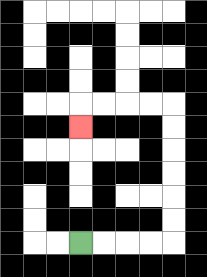{'start': '[3, 10]', 'end': '[3, 5]', 'path_directions': 'R,R,R,R,U,U,U,U,U,U,L,L,L,L,D', 'path_coordinates': '[[3, 10], [4, 10], [5, 10], [6, 10], [7, 10], [7, 9], [7, 8], [7, 7], [7, 6], [7, 5], [7, 4], [6, 4], [5, 4], [4, 4], [3, 4], [3, 5]]'}